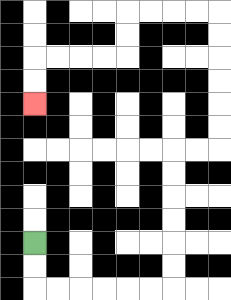{'start': '[1, 10]', 'end': '[1, 4]', 'path_directions': 'D,D,R,R,R,R,R,R,U,U,U,U,U,U,R,R,U,U,U,U,U,U,L,L,L,L,D,D,L,L,L,L,D,D', 'path_coordinates': '[[1, 10], [1, 11], [1, 12], [2, 12], [3, 12], [4, 12], [5, 12], [6, 12], [7, 12], [7, 11], [7, 10], [7, 9], [7, 8], [7, 7], [7, 6], [8, 6], [9, 6], [9, 5], [9, 4], [9, 3], [9, 2], [9, 1], [9, 0], [8, 0], [7, 0], [6, 0], [5, 0], [5, 1], [5, 2], [4, 2], [3, 2], [2, 2], [1, 2], [1, 3], [1, 4]]'}